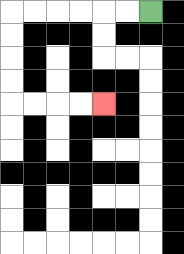{'start': '[6, 0]', 'end': '[4, 4]', 'path_directions': 'L,L,L,L,L,L,D,D,D,D,R,R,R,R', 'path_coordinates': '[[6, 0], [5, 0], [4, 0], [3, 0], [2, 0], [1, 0], [0, 0], [0, 1], [0, 2], [0, 3], [0, 4], [1, 4], [2, 4], [3, 4], [4, 4]]'}